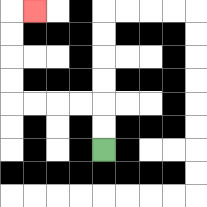{'start': '[4, 6]', 'end': '[1, 0]', 'path_directions': 'U,U,L,L,L,L,U,U,U,U,R', 'path_coordinates': '[[4, 6], [4, 5], [4, 4], [3, 4], [2, 4], [1, 4], [0, 4], [0, 3], [0, 2], [0, 1], [0, 0], [1, 0]]'}